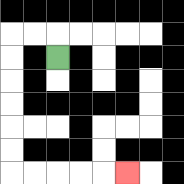{'start': '[2, 2]', 'end': '[5, 7]', 'path_directions': 'U,L,L,D,D,D,D,D,D,R,R,R,R,R', 'path_coordinates': '[[2, 2], [2, 1], [1, 1], [0, 1], [0, 2], [0, 3], [0, 4], [0, 5], [0, 6], [0, 7], [1, 7], [2, 7], [3, 7], [4, 7], [5, 7]]'}